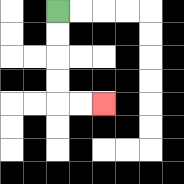{'start': '[2, 0]', 'end': '[4, 4]', 'path_directions': 'D,D,D,D,R,R', 'path_coordinates': '[[2, 0], [2, 1], [2, 2], [2, 3], [2, 4], [3, 4], [4, 4]]'}